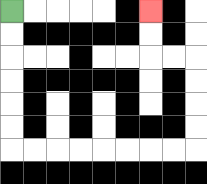{'start': '[0, 0]', 'end': '[6, 0]', 'path_directions': 'D,D,D,D,D,D,R,R,R,R,R,R,R,R,U,U,U,U,L,L,U,U', 'path_coordinates': '[[0, 0], [0, 1], [0, 2], [0, 3], [0, 4], [0, 5], [0, 6], [1, 6], [2, 6], [3, 6], [4, 6], [5, 6], [6, 6], [7, 6], [8, 6], [8, 5], [8, 4], [8, 3], [8, 2], [7, 2], [6, 2], [6, 1], [6, 0]]'}